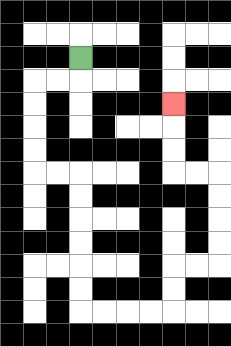{'start': '[3, 2]', 'end': '[7, 4]', 'path_directions': 'D,L,L,D,D,D,D,R,R,D,D,D,D,D,D,R,R,R,R,U,U,R,R,U,U,U,U,L,L,U,U,U', 'path_coordinates': '[[3, 2], [3, 3], [2, 3], [1, 3], [1, 4], [1, 5], [1, 6], [1, 7], [2, 7], [3, 7], [3, 8], [3, 9], [3, 10], [3, 11], [3, 12], [3, 13], [4, 13], [5, 13], [6, 13], [7, 13], [7, 12], [7, 11], [8, 11], [9, 11], [9, 10], [9, 9], [9, 8], [9, 7], [8, 7], [7, 7], [7, 6], [7, 5], [7, 4]]'}